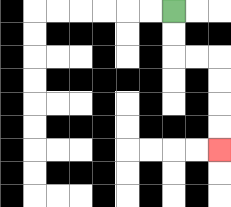{'start': '[7, 0]', 'end': '[9, 6]', 'path_directions': 'D,D,R,R,D,D,D,D', 'path_coordinates': '[[7, 0], [7, 1], [7, 2], [8, 2], [9, 2], [9, 3], [9, 4], [9, 5], [9, 6]]'}